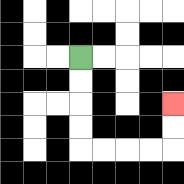{'start': '[3, 2]', 'end': '[7, 4]', 'path_directions': 'D,D,D,D,R,R,R,R,U,U', 'path_coordinates': '[[3, 2], [3, 3], [3, 4], [3, 5], [3, 6], [4, 6], [5, 6], [6, 6], [7, 6], [7, 5], [7, 4]]'}